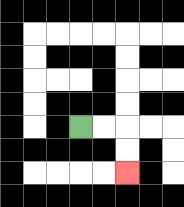{'start': '[3, 5]', 'end': '[5, 7]', 'path_directions': 'R,R,D,D', 'path_coordinates': '[[3, 5], [4, 5], [5, 5], [5, 6], [5, 7]]'}